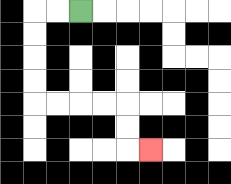{'start': '[3, 0]', 'end': '[6, 6]', 'path_directions': 'L,L,D,D,D,D,R,R,R,R,D,D,R', 'path_coordinates': '[[3, 0], [2, 0], [1, 0], [1, 1], [1, 2], [1, 3], [1, 4], [2, 4], [3, 4], [4, 4], [5, 4], [5, 5], [5, 6], [6, 6]]'}